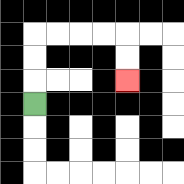{'start': '[1, 4]', 'end': '[5, 3]', 'path_directions': 'U,U,U,R,R,R,R,D,D', 'path_coordinates': '[[1, 4], [1, 3], [1, 2], [1, 1], [2, 1], [3, 1], [4, 1], [5, 1], [5, 2], [5, 3]]'}